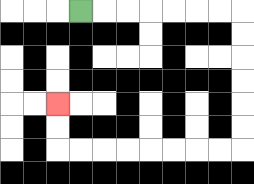{'start': '[3, 0]', 'end': '[2, 4]', 'path_directions': 'R,R,R,R,R,R,R,D,D,D,D,D,D,L,L,L,L,L,L,L,L,U,U', 'path_coordinates': '[[3, 0], [4, 0], [5, 0], [6, 0], [7, 0], [8, 0], [9, 0], [10, 0], [10, 1], [10, 2], [10, 3], [10, 4], [10, 5], [10, 6], [9, 6], [8, 6], [7, 6], [6, 6], [5, 6], [4, 6], [3, 6], [2, 6], [2, 5], [2, 4]]'}